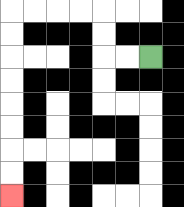{'start': '[6, 2]', 'end': '[0, 8]', 'path_directions': 'L,L,U,U,L,L,L,L,D,D,D,D,D,D,D,D', 'path_coordinates': '[[6, 2], [5, 2], [4, 2], [4, 1], [4, 0], [3, 0], [2, 0], [1, 0], [0, 0], [0, 1], [0, 2], [0, 3], [0, 4], [0, 5], [0, 6], [0, 7], [0, 8]]'}